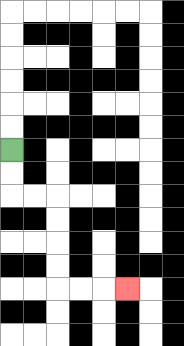{'start': '[0, 6]', 'end': '[5, 12]', 'path_directions': 'D,D,R,R,D,D,D,D,R,R,R', 'path_coordinates': '[[0, 6], [0, 7], [0, 8], [1, 8], [2, 8], [2, 9], [2, 10], [2, 11], [2, 12], [3, 12], [4, 12], [5, 12]]'}